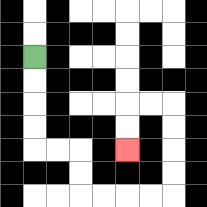{'start': '[1, 2]', 'end': '[5, 6]', 'path_directions': 'D,D,D,D,R,R,D,D,R,R,R,R,U,U,U,U,L,L,D,D', 'path_coordinates': '[[1, 2], [1, 3], [1, 4], [1, 5], [1, 6], [2, 6], [3, 6], [3, 7], [3, 8], [4, 8], [5, 8], [6, 8], [7, 8], [7, 7], [7, 6], [7, 5], [7, 4], [6, 4], [5, 4], [5, 5], [5, 6]]'}